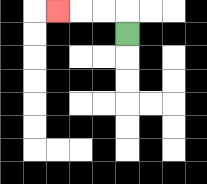{'start': '[5, 1]', 'end': '[2, 0]', 'path_directions': 'U,L,L,L', 'path_coordinates': '[[5, 1], [5, 0], [4, 0], [3, 0], [2, 0]]'}